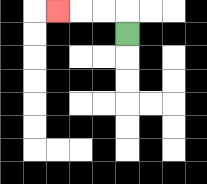{'start': '[5, 1]', 'end': '[2, 0]', 'path_directions': 'U,L,L,L', 'path_coordinates': '[[5, 1], [5, 0], [4, 0], [3, 0], [2, 0]]'}